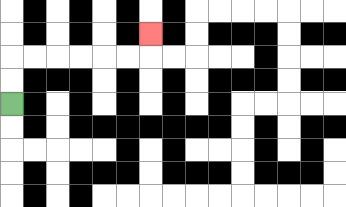{'start': '[0, 4]', 'end': '[6, 1]', 'path_directions': 'U,U,R,R,R,R,R,R,U', 'path_coordinates': '[[0, 4], [0, 3], [0, 2], [1, 2], [2, 2], [3, 2], [4, 2], [5, 2], [6, 2], [6, 1]]'}